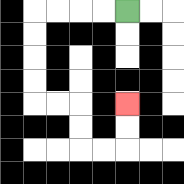{'start': '[5, 0]', 'end': '[5, 4]', 'path_directions': 'L,L,L,L,D,D,D,D,R,R,D,D,R,R,U,U', 'path_coordinates': '[[5, 0], [4, 0], [3, 0], [2, 0], [1, 0], [1, 1], [1, 2], [1, 3], [1, 4], [2, 4], [3, 4], [3, 5], [3, 6], [4, 6], [5, 6], [5, 5], [5, 4]]'}